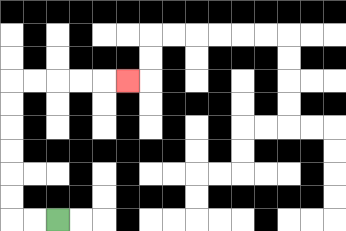{'start': '[2, 9]', 'end': '[5, 3]', 'path_directions': 'L,L,U,U,U,U,U,U,R,R,R,R,R', 'path_coordinates': '[[2, 9], [1, 9], [0, 9], [0, 8], [0, 7], [0, 6], [0, 5], [0, 4], [0, 3], [1, 3], [2, 3], [3, 3], [4, 3], [5, 3]]'}